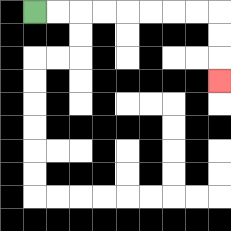{'start': '[1, 0]', 'end': '[9, 3]', 'path_directions': 'R,R,R,R,R,R,R,R,D,D,D', 'path_coordinates': '[[1, 0], [2, 0], [3, 0], [4, 0], [5, 0], [6, 0], [7, 0], [8, 0], [9, 0], [9, 1], [9, 2], [9, 3]]'}